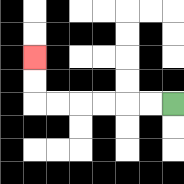{'start': '[7, 4]', 'end': '[1, 2]', 'path_directions': 'L,L,L,L,L,L,U,U', 'path_coordinates': '[[7, 4], [6, 4], [5, 4], [4, 4], [3, 4], [2, 4], [1, 4], [1, 3], [1, 2]]'}